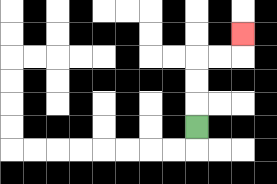{'start': '[8, 5]', 'end': '[10, 1]', 'path_directions': 'U,U,U,R,R,U', 'path_coordinates': '[[8, 5], [8, 4], [8, 3], [8, 2], [9, 2], [10, 2], [10, 1]]'}